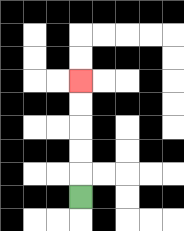{'start': '[3, 8]', 'end': '[3, 3]', 'path_directions': 'U,U,U,U,U', 'path_coordinates': '[[3, 8], [3, 7], [3, 6], [3, 5], [3, 4], [3, 3]]'}